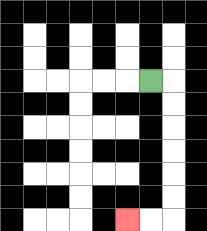{'start': '[6, 3]', 'end': '[5, 9]', 'path_directions': 'R,D,D,D,D,D,D,L,L', 'path_coordinates': '[[6, 3], [7, 3], [7, 4], [7, 5], [7, 6], [7, 7], [7, 8], [7, 9], [6, 9], [5, 9]]'}